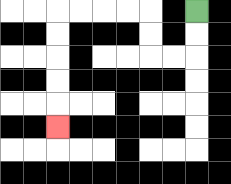{'start': '[8, 0]', 'end': '[2, 5]', 'path_directions': 'D,D,L,L,U,U,L,L,L,L,D,D,D,D,D', 'path_coordinates': '[[8, 0], [8, 1], [8, 2], [7, 2], [6, 2], [6, 1], [6, 0], [5, 0], [4, 0], [3, 0], [2, 0], [2, 1], [2, 2], [2, 3], [2, 4], [2, 5]]'}